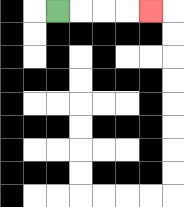{'start': '[2, 0]', 'end': '[6, 0]', 'path_directions': 'R,R,R,R', 'path_coordinates': '[[2, 0], [3, 0], [4, 0], [5, 0], [6, 0]]'}